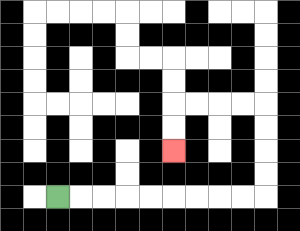{'start': '[2, 8]', 'end': '[7, 6]', 'path_directions': 'R,R,R,R,R,R,R,R,R,U,U,U,U,L,L,L,L,D,D', 'path_coordinates': '[[2, 8], [3, 8], [4, 8], [5, 8], [6, 8], [7, 8], [8, 8], [9, 8], [10, 8], [11, 8], [11, 7], [11, 6], [11, 5], [11, 4], [10, 4], [9, 4], [8, 4], [7, 4], [7, 5], [7, 6]]'}